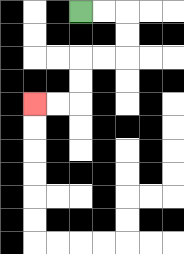{'start': '[3, 0]', 'end': '[1, 4]', 'path_directions': 'R,R,D,D,L,L,D,D,L,L', 'path_coordinates': '[[3, 0], [4, 0], [5, 0], [5, 1], [5, 2], [4, 2], [3, 2], [3, 3], [3, 4], [2, 4], [1, 4]]'}